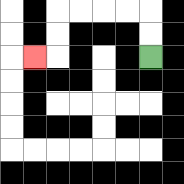{'start': '[6, 2]', 'end': '[1, 2]', 'path_directions': 'U,U,L,L,L,L,D,D,L', 'path_coordinates': '[[6, 2], [6, 1], [6, 0], [5, 0], [4, 0], [3, 0], [2, 0], [2, 1], [2, 2], [1, 2]]'}